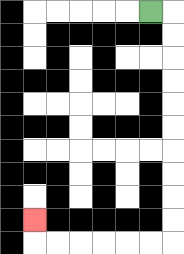{'start': '[6, 0]', 'end': '[1, 9]', 'path_directions': 'R,D,D,D,D,D,D,D,D,D,D,L,L,L,L,L,L,U', 'path_coordinates': '[[6, 0], [7, 0], [7, 1], [7, 2], [7, 3], [7, 4], [7, 5], [7, 6], [7, 7], [7, 8], [7, 9], [7, 10], [6, 10], [5, 10], [4, 10], [3, 10], [2, 10], [1, 10], [1, 9]]'}